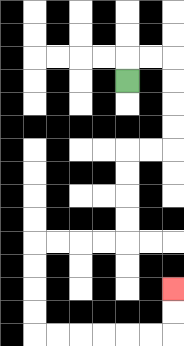{'start': '[5, 3]', 'end': '[7, 12]', 'path_directions': 'U,R,R,D,D,D,D,L,L,D,D,D,D,L,L,L,L,D,D,D,D,R,R,R,R,R,R,U,U', 'path_coordinates': '[[5, 3], [5, 2], [6, 2], [7, 2], [7, 3], [7, 4], [7, 5], [7, 6], [6, 6], [5, 6], [5, 7], [5, 8], [5, 9], [5, 10], [4, 10], [3, 10], [2, 10], [1, 10], [1, 11], [1, 12], [1, 13], [1, 14], [2, 14], [3, 14], [4, 14], [5, 14], [6, 14], [7, 14], [7, 13], [7, 12]]'}